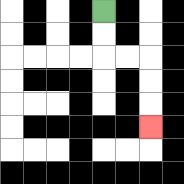{'start': '[4, 0]', 'end': '[6, 5]', 'path_directions': 'D,D,R,R,D,D,D', 'path_coordinates': '[[4, 0], [4, 1], [4, 2], [5, 2], [6, 2], [6, 3], [6, 4], [6, 5]]'}